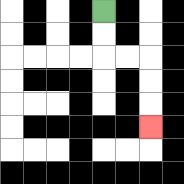{'start': '[4, 0]', 'end': '[6, 5]', 'path_directions': 'D,D,R,R,D,D,D', 'path_coordinates': '[[4, 0], [4, 1], [4, 2], [5, 2], [6, 2], [6, 3], [6, 4], [6, 5]]'}